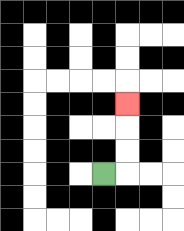{'start': '[4, 7]', 'end': '[5, 4]', 'path_directions': 'R,U,U,U', 'path_coordinates': '[[4, 7], [5, 7], [5, 6], [5, 5], [5, 4]]'}